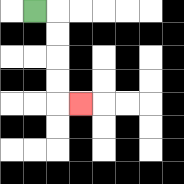{'start': '[1, 0]', 'end': '[3, 4]', 'path_directions': 'R,D,D,D,D,R', 'path_coordinates': '[[1, 0], [2, 0], [2, 1], [2, 2], [2, 3], [2, 4], [3, 4]]'}